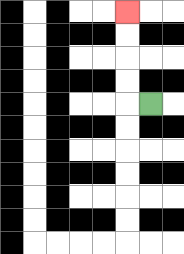{'start': '[6, 4]', 'end': '[5, 0]', 'path_directions': 'L,U,U,U,U', 'path_coordinates': '[[6, 4], [5, 4], [5, 3], [5, 2], [5, 1], [5, 0]]'}